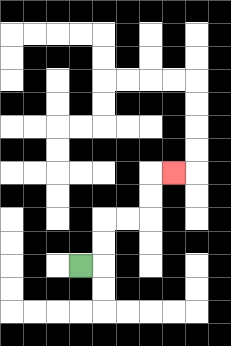{'start': '[3, 11]', 'end': '[7, 7]', 'path_directions': 'R,U,U,R,R,U,U,R', 'path_coordinates': '[[3, 11], [4, 11], [4, 10], [4, 9], [5, 9], [6, 9], [6, 8], [6, 7], [7, 7]]'}